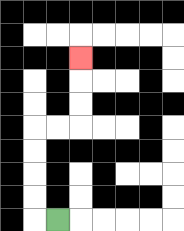{'start': '[2, 9]', 'end': '[3, 2]', 'path_directions': 'L,U,U,U,U,R,R,U,U,U', 'path_coordinates': '[[2, 9], [1, 9], [1, 8], [1, 7], [1, 6], [1, 5], [2, 5], [3, 5], [3, 4], [3, 3], [3, 2]]'}